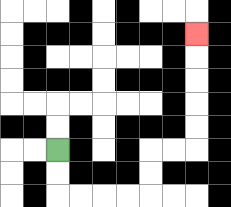{'start': '[2, 6]', 'end': '[8, 1]', 'path_directions': 'D,D,R,R,R,R,U,U,R,R,U,U,U,U,U', 'path_coordinates': '[[2, 6], [2, 7], [2, 8], [3, 8], [4, 8], [5, 8], [6, 8], [6, 7], [6, 6], [7, 6], [8, 6], [8, 5], [8, 4], [8, 3], [8, 2], [8, 1]]'}